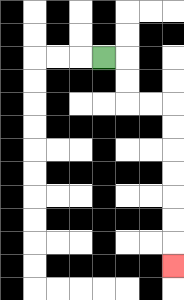{'start': '[4, 2]', 'end': '[7, 11]', 'path_directions': 'R,D,D,R,R,D,D,D,D,D,D,D', 'path_coordinates': '[[4, 2], [5, 2], [5, 3], [5, 4], [6, 4], [7, 4], [7, 5], [7, 6], [7, 7], [7, 8], [7, 9], [7, 10], [7, 11]]'}